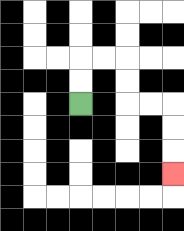{'start': '[3, 4]', 'end': '[7, 7]', 'path_directions': 'U,U,R,R,D,D,R,R,D,D,D', 'path_coordinates': '[[3, 4], [3, 3], [3, 2], [4, 2], [5, 2], [5, 3], [5, 4], [6, 4], [7, 4], [7, 5], [7, 6], [7, 7]]'}